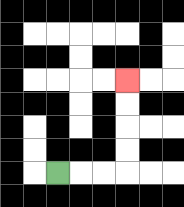{'start': '[2, 7]', 'end': '[5, 3]', 'path_directions': 'R,R,R,U,U,U,U', 'path_coordinates': '[[2, 7], [3, 7], [4, 7], [5, 7], [5, 6], [5, 5], [5, 4], [5, 3]]'}